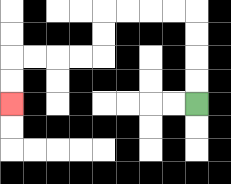{'start': '[8, 4]', 'end': '[0, 4]', 'path_directions': 'U,U,U,U,L,L,L,L,D,D,L,L,L,L,D,D', 'path_coordinates': '[[8, 4], [8, 3], [8, 2], [8, 1], [8, 0], [7, 0], [6, 0], [5, 0], [4, 0], [4, 1], [4, 2], [3, 2], [2, 2], [1, 2], [0, 2], [0, 3], [0, 4]]'}